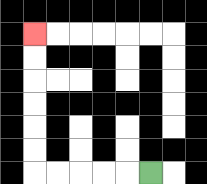{'start': '[6, 7]', 'end': '[1, 1]', 'path_directions': 'L,L,L,L,L,U,U,U,U,U,U', 'path_coordinates': '[[6, 7], [5, 7], [4, 7], [3, 7], [2, 7], [1, 7], [1, 6], [1, 5], [1, 4], [1, 3], [1, 2], [1, 1]]'}